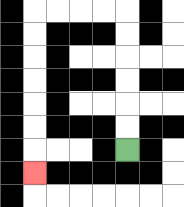{'start': '[5, 6]', 'end': '[1, 7]', 'path_directions': 'U,U,U,U,U,U,L,L,L,L,D,D,D,D,D,D,D', 'path_coordinates': '[[5, 6], [5, 5], [5, 4], [5, 3], [5, 2], [5, 1], [5, 0], [4, 0], [3, 0], [2, 0], [1, 0], [1, 1], [1, 2], [1, 3], [1, 4], [1, 5], [1, 6], [1, 7]]'}